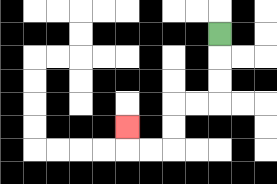{'start': '[9, 1]', 'end': '[5, 5]', 'path_directions': 'D,D,D,L,L,D,D,L,L,U', 'path_coordinates': '[[9, 1], [9, 2], [9, 3], [9, 4], [8, 4], [7, 4], [7, 5], [7, 6], [6, 6], [5, 6], [5, 5]]'}